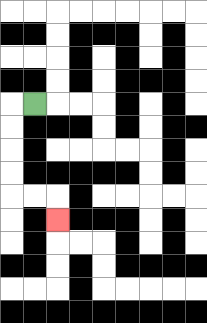{'start': '[1, 4]', 'end': '[2, 9]', 'path_directions': 'L,D,D,D,D,R,R,D', 'path_coordinates': '[[1, 4], [0, 4], [0, 5], [0, 6], [0, 7], [0, 8], [1, 8], [2, 8], [2, 9]]'}